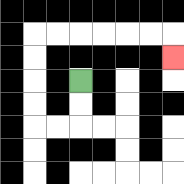{'start': '[3, 3]', 'end': '[7, 2]', 'path_directions': 'D,D,L,L,U,U,U,U,R,R,R,R,R,R,D', 'path_coordinates': '[[3, 3], [3, 4], [3, 5], [2, 5], [1, 5], [1, 4], [1, 3], [1, 2], [1, 1], [2, 1], [3, 1], [4, 1], [5, 1], [6, 1], [7, 1], [7, 2]]'}